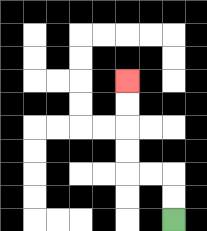{'start': '[7, 9]', 'end': '[5, 3]', 'path_directions': 'U,U,L,L,U,U,U,U', 'path_coordinates': '[[7, 9], [7, 8], [7, 7], [6, 7], [5, 7], [5, 6], [5, 5], [5, 4], [5, 3]]'}